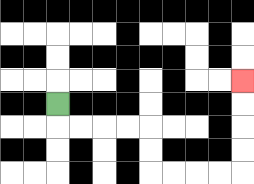{'start': '[2, 4]', 'end': '[10, 3]', 'path_directions': 'D,R,R,R,R,D,D,R,R,R,R,U,U,U,U', 'path_coordinates': '[[2, 4], [2, 5], [3, 5], [4, 5], [5, 5], [6, 5], [6, 6], [6, 7], [7, 7], [8, 7], [9, 7], [10, 7], [10, 6], [10, 5], [10, 4], [10, 3]]'}